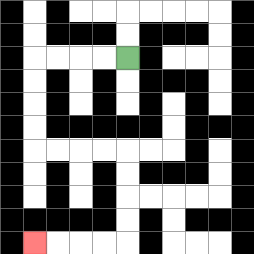{'start': '[5, 2]', 'end': '[1, 10]', 'path_directions': 'L,L,L,L,D,D,D,D,R,R,R,R,D,D,D,D,L,L,L,L', 'path_coordinates': '[[5, 2], [4, 2], [3, 2], [2, 2], [1, 2], [1, 3], [1, 4], [1, 5], [1, 6], [2, 6], [3, 6], [4, 6], [5, 6], [5, 7], [5, 8], [5, 9], [5, 10], [4, 10], [3, 10], [2, 10], [1, 10]]'}